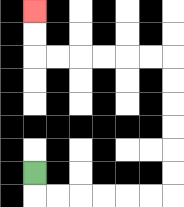{'start': '[1, 7]', 'end': '[1, 0]', 'path_directions': 'D,R,R,R,R,R,R,U,U,U,U,U,U,L,L,L,L,L,L,U,U', 'path_coordinates': '[[1, 7], [1, 8], [2, 8], [3, 8], [4, 8], [5, 8], [6, 8], [7, 8], [7, 7], [7, 6], [7, 5], [7, 4], [7, 3], [7, 2], [6, 2], [5, 2], [4, 2], [3, 2], [2, 2], [1, 2], [1, 1], [1, 0]]'}